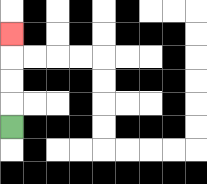{'start': '[0, 5]', 'end': '[0, 1]', 'path_directions': 'U,U,U,U', 'path_coordinates': '[[0, 5], [0, 4], [0, 3], [0, 2], [0, 1]]'}